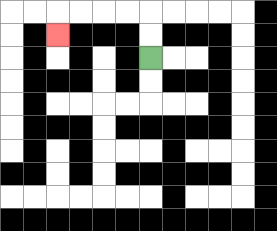{'start': '[6, 2]', 'end': '[2, 1]', 'path_directions': 'U,U,L,L,L,L,D', 'path_coordinates': '[[6, 2], [6, 1], [6, 0], [5, 0], [4, 0], [3, 0], [2, 0], [2, 1]]'}